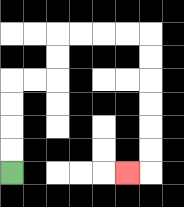{'start': '[0, 7]', 'end': '[5, 7]', 'path_directions': 'U,U,U,U,R,R,U,U,R,R,R,R,D,D,D,D,D,D,L', 'path_coordinates': '[[0, 7], [0, 6], [0, 5], [0, 4], [0, 3], [1, 3], [2, 3], [2, 2], [2, 1], [3, 1], [4, 1], [5, 1], [6, 1], [6, 2], [6, 3], [6, 4], [6, 5], [6, 6], [6, 7], [5, 7]]'}